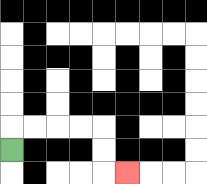{'start': '[0, 6]', 'end': '[5, 7]', 'path_directions': 'U,R,R,R,R,D,D,R', 'path_coordinates': '[[0, 6], [0, 5], [1, 5], [2, 5], [3, 5], [4, 5], [4, 6], [4, 7], [5, 7]]'}